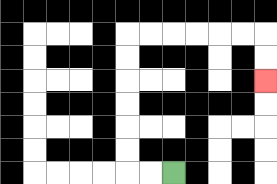{'start': '[7, 7]', 'end': '[11, 3]', 'path_directions': 'L,L,U,U,U,U,U,U,R,R,R,R,R,R,D,D', 'path_coordinates': '[[7, 7], [6, 7], [5, 7], [5, 6], [5, 5], [5, 4], [5, 3], [5, 2], [5, 1], [6, 1], [7, 1], [8, 1], [9, 1], [10, 1], [11, 1], [11, 2], [11, 3]]'}